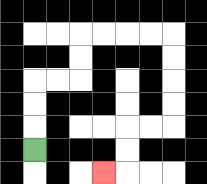{'start': '[1, 6]', 'end': '[4, 7]', 'path_directions': 'U,U,U,R,R,U,U,R,R,R,R,D,D,D,D,L,L,D,D,L', 'path_coordinates': '[[1, 6], [1, 5], [1, 4], [1, 3], [2, 3], [3, 3], [3, 2], [3, 1], [4, 1], [5, 1], [6, 1], [7, 1], [7, 2], [7, 3], [7, 4], [7, 5], [6, 5], [5, 5], [5, 6], [5, 7], [4, 7]]'}